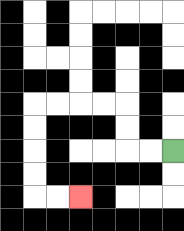{'start': '[7, 6]', 'end': '[3, 8]', 'path_directions': 'L,L,U,U,L,L,L,L,D,D,D,D,R,R', 'path_coordinates': '[[7, 6], [6, 6], [5, 6], [5, 5], [5, 4], [4, 4], [3, 4], [2, 4], [1, 4], [1, 5], [1, 6], [1, 7], [1, 8], [2, 8], [3, 8]]'}